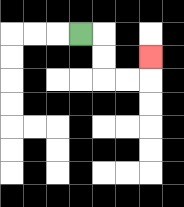{'start': '[3, 1]', 'end': '[6, 2]', 'path_directions': 'R,D,D,R,R,U', 'path_coordinates': '[[3, 1], [4, 1], [4, 2], [4, 3], [5, 3], [6, 3], [6, 2]]'}